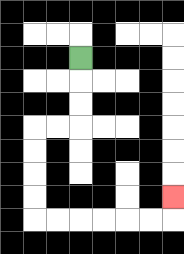{'start': '[3, 2]', 'end': '[7, 8]', 'path_directions': 'D,D,D,L,L,D,D,D,D,R,R,R,R,R,R,U', 'path_coordinates': '[[3, 2], [3, 3], [3, 4], [3, 5], [2, 5], [1, 5], [1, 6], [1, 7], [1, 8], [1, 9], [2, 9], [3, 9], [4, 9], [5, 9], [6, 9], [7, 9], [7, 8]]'}